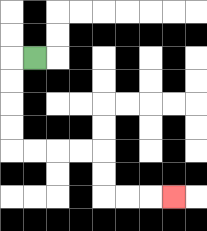{'start': '[1, 2]', 'end': '[7, 8]', 'path_directions': 'L,D,D,D,D,R,R,R,R,D,D,R,R,R', 'path_coordinates': '[[1, 2], [0, 2], [0, 3], [0, 4], [0, 5], [0, 6], [1, 6], [2, 6], [3, 6], [4, 6], [4, 7], [4, 8], [5, 8], [6, 8], [7, 8]]'}